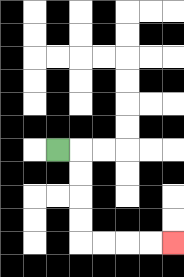{'start': '[2, 6]', 'end': '[7, 10]', 'path_directions': 'R,D,D,D,D,R,R,R,R', 'path_coordinates': '[[2, 6], [3, 6], [3, 7], [3, 8], [3, 9], [3, 10], [4, 10], [5, 10], [6, 10], [7, 10]]'}